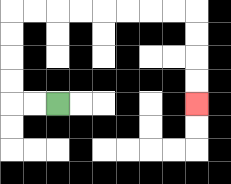{'start': '[2, 4]', 'end': '[8, 4]', 'path_directions': 'L,L,U,U,U,U,R,R,R,R,R,R,R,R,D,D,D,D', 'path_coordinates': '[[2, 4], [1, 4], [0, 4], [0, 3], [0, 2], [0, 1], [0, 0], [1, 0], [2, 0], [3, 0], [4, 0], [5, 0], [6, 0], [7, 0], [8, 0], [8, 1], [8, 2], [8, 3], [8, 4]]'}